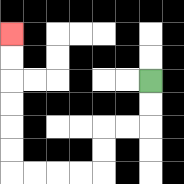{'start': '[6, 3]', 'end': '[0, 1]', 'path_directions': 'D,D,L,L,D,D,L,L,L,L,U,U,U,U,U,U', 'path_coordinates': '[[6, 3], [6, 4], [6, 5], [5, 5], [4, 5], [4, 6], [4, 7], [3, 7], [2, 7], [1, 7], [0, 7], [0, 6], [0, 5], [0, 4], [0, 3], [0, 2], [0, 1]]'}